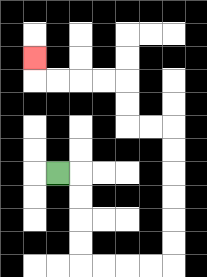{'start': '[2, 7]', 'end': '[1, 2]', 'path_directions': 'R,D,D,D,D,R,R,R,R,U,U,U,U,U,U,L,L,U,U,L,L,L,L,U', 'path_coordinates': '[[2, 7], [3, 7], [3, 8], [3, 9], [3, 10], [3, 11], [4, 11], [5, 11], [6, 11], [7, 11], [7, 10], [7, 9], [7, 8], [7, 7], [7, 6], [7, 5], [6, 5], [5, 5], [5, 4], [5, 3], [4, 3], [3, 3], [2, 3], [1, 3], [1, 2]]'}